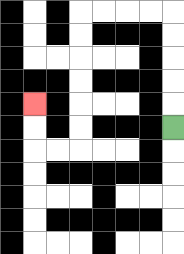{'start': '[7, 5]', 'end': '[1, 4]', 'path_directions': 'U,U,U,U,U,L,L,L,L,D,D,D,D,D,D,L,L,U,U', 'path_coordinates': '[[7, 5], [7, 4], [7, 3], [7, 2], [7, 1], [7, 0], [6, 0], [5, 0], [4, 0], [3, 0], [3, 1], [3, 2], [3, 3], [3, 4], [3, 5], [3, 6], [2, 6], [1, 6], [1, 5], [1, 4]]'}